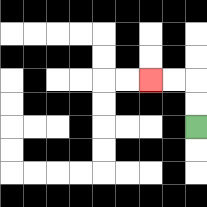{'start': '[8, 5]', 'end': '[6, 3]', 'path_directions': 'U,U,L,L', 'path_coordinates': '[[8, 5], [8, 4], [8, 3], [7, 3], [6, 3]]'}